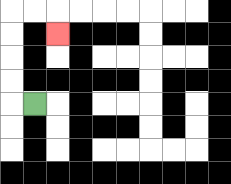{'start': '[1, 4]', 'end': '[2, 1]', 'path_directions': 'L,U,U,U,U,R,R,D', 'path_coordinates': '[[1, 4], [0, 4], [0, 3], [0, 2], [0, 1], [0, 0], [1, 0], [2, 0], [2, 1]]'}